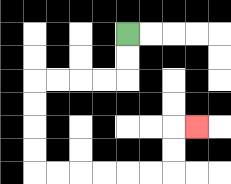{'start': '[5, 1]', 'end': '[8, 5]', 'path_directions': 'D,D,L,L,L,L,D,D,D,D,R,R,R,R,R,R,U,U,R', 'path_coordinates': '[[5, 1], [5, 2], [5, 3], [4, 3], [3, 3], [2, 3], [1, 3], [1, 4], [1, 5], [1, 6], [1, 7], [2, 7], [3, 7], [4, 7], [5, 7], [6, 7], [7, 7], [7, 6], [7, 5], [8, 5]]'}